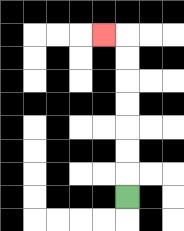{'start': '[5, 8]', 'end': '[4, 1]', 'path_directions': 'U,U,U,U,U,U,U,L', 'path_coordinates': '[[5, 8], [5, 7], [5, 6], [5, 5], [5, 4], [5, 3], [5, 2], [5, 1], [4, 1]]'}